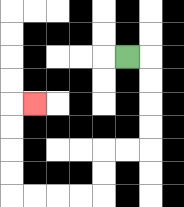{'start': '[5, 2]', 'end': '[1, 4]', 'path_directions': 'R,D,D,D,D,L,L,D,D,L,L,L,L,U,U,U,U,R', 'path_coordinates': '[[5, 2], [6, 2], [6, 3], [6, 4], [6, 5], [6, 6], [5, 6], [4, 6], [4, 7], [4, 8], [3, 8], [2, 8], [1, 8], [0, 8], [0, 7], [0, 6], [0, 5], [0, 4], [1, 4]]'}